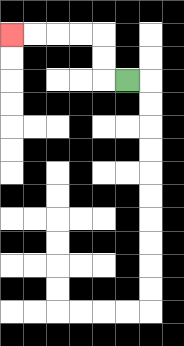{'start': '[5, 3]', 'end': '[0, 1]', 'path_directions': 'L,U,U,L,L,L,L', 'path_coordinates': '[[5, 3], [4, 3], [4, 2], [4, 1], [3, 1], [2, 1], [1, 1], [0, 1]]'}